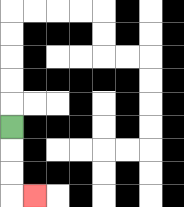{'start': '[0, 5]', 'end': '[1, 8]', 'path_directions': 'D,D,D,R', 'path_coordinates': '[[0, 5], [0, 6], [0, 7], [0, 8], [1, 8]]'}